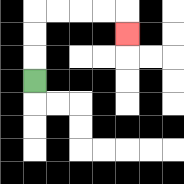{'start': '[1, 3]', 'end': '[5, 1]', 'path_directions': 'U,U,U,R,R,R,R,D', 'path_coordinates': '[[1, 3], [1, 2], [1, 1], [1, 0], [2, 0], [3, 0], [4, 0], [5, 0], [5, 1]]'}